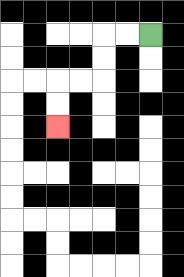{'start': '[6, 1]', 'end': '[2, 5]', 'path_directions': 'L,L,D,D,L,L,D,D', 'path_coordinates': '[[6, 1], [5, 1], [4, 1], [4, 2], [4, 3], [3, 3], [2, 3], [2, 4], [2, 5]]'}